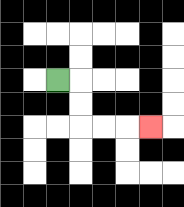{'start': '[2, 3]', 'end': '[6, 5]', 'path_directions': 'R,D,D,R,R,R', 'path_coordinates': '[[2, 3], [3, 3], [3, 4], [3, 5], [4, 5], [5, 5], [6, 5]]'}